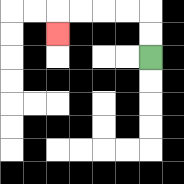{'start': '[6, 2]', 'end': '[2, 1]', 'path_directions': 'U,U,L,L,L,L,D', 'path_coordinates': '[[6, 2], [6, 1], [6, 0], [5, 0], [4, 0], [3, 0], [2, 0], [2, 1]]'}